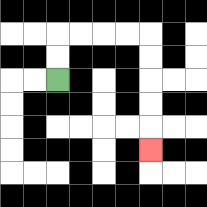{'start': '[2, 3]', 'end': '[6, 6]', 'path_directions': 'U,U,R,R,R,R,D,D,D,D,D', 'path_coordinates': '[[2, 3], [2, 2], [2, 1], [3, 1], [4, 1], [5, 1], [6, 1], [6, 2], [6, 3], [6, 4], [6, 5], [6, 6]]'}